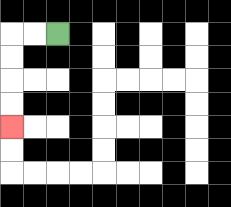{'start': '[2, 1]', 'end': '[0, 5]', 'path_directions': 'L,L,D,D,D,D', 'path_coordinates': '[[2, 1], [1, 1], [0, 1], [0, 2], [0, 3], [0, 4], [0, 5]]'}